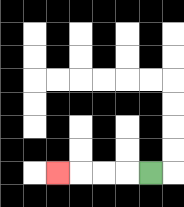{'start': '[6, 7]', 'end': '[2, 7]', 'path_directions': 'L,L,L,L', 'path_coordinates': '[[6, 7], [5, 7], [4, 7], [3, 7], [2, 7]]'}